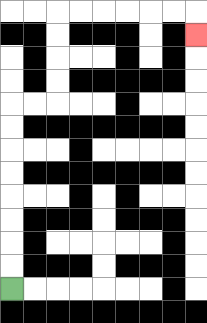{'start': '[0, 12]', 'end': '[8, 1]', 'path_directions': 'U,U,U,U,U,U,U,U,R,R,U,U,U,U,R,R,R,R,R,R,D', 'path_coordinates': '[[0, 12], [0, 11], [0, 10], [0, 9], [0, 8], [0, 7], [0, 6], [0, 5], [0, 4], [1, 4], [2, 4], [2, 3], [2, 2], [2, 1], [2, 0], [3, 0], [4, 0], [5, 0], [6, 0], [7, 0], [8, 0], [8, 1]]'}